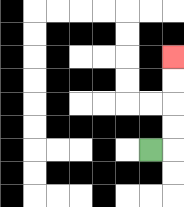{'start': '[6, 6]', 'end': '[7, 2]', 'path_directions': 'R,U,U,U,U', 'path_coordinates': '[[6, 6], [7, 6], [7, 5], [7, 4], [7, 3], [7, 2]]'}